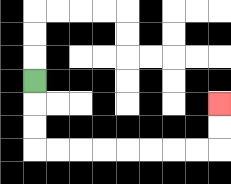{'start': '[1, 3]', 'end': '[9, 4]', 'path_directions': 'D,D,D,R,R,R,R,R,R,R,R,U,U', 'path_coordinates': '[[1, 3], [1, 4], [1, 5], [1, 6], [2, 6], [3, 6], [4, 6], [5, 6], [6, 6], [7, 6], [8, 6], [9, 6], [9, 5], [9, 4]]'}